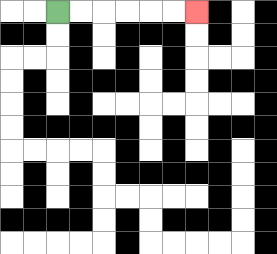{'start': '[2, 0]', 'end': '[8, 0]', 'path_directions': 'R,R,R,R,R,R', 'path_coordinates': '[[2, 0], [3, 0], [4, 0], [5, 0], [6, 0], [7, 0], [8, 0]]'}